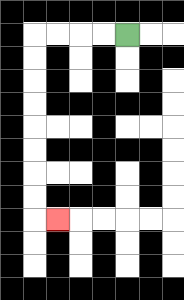{'start': '[5, 1]', 'end': '[2, 9]', 'path_directions': 'L,L,L,L,D,D,D,D,D,D,D,D,R', 'path_coordinates': '[[5, 1], [4, 1], [3, 1], [2, 1], [1, 1], [1, 2], [1, 3], [1, 4], [1, 5], [1, 6], [1, 7], [1, 8], [1, 9], [2, 9]]'}